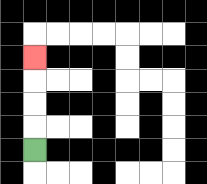{'start': '[1, 6]', 'end': '[1, 2]', 'path_directions': 'U,U,U,U', 'path_coordinates': '[[1, 6], [1, 5], [1, 4], [1, 3], [1, 2]]'}